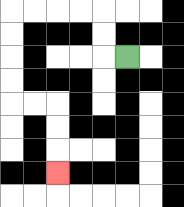{'start': '[5, 2]', 'end': '[2, 7]', 'path_directions': 'L,U,U,L,L,L,L,D,D,D,D,R,R,D,D,D', 'path_coordinates': '[[5, 2], [4, 2], [4, 1], [4, 0], [3, 0], [2, 0], [1, 0], [0, 0], [0, 1], [0, 2], [0, 3], [0, 4], [1, 4], [2, 4], [2, 5], [2, 6], [2, 7]]'}